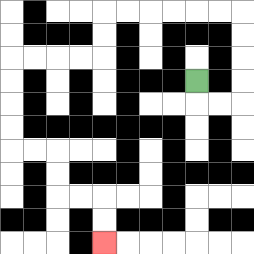{'start': '[8, 3]', 'end': '[4, 10]', 'path_directions': 'D,R,R,U,U,U,U,L,L,L,L,L,L,D,D,L,L,L,L,D,D,D,D,R,R,D,D,R,R,D,D', 'path_coordinates': '[[8, 3], [8, 4], [9, 4], [10, 4], [10, 3], [10, 2], [10, 1], [10, 0], [9, 0], [8, 0], [7, 0], [6, 0], [5, 0], [4, 0], [4, 1], [4, 2], [3, 2], [2, 2], [1, 2], [0, 2], [0, 3], [0, 4], [0, 5], [0, 6], [1, 6], [2, 6], [2, 7], [2, 8], [3, 8], [4, 8], [4, 9], [4, 10]]'}